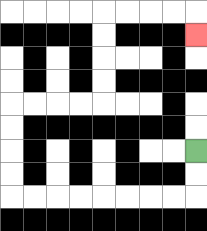{'start': '[8, 6]', 'end': '[8, 1]', 'path_directions': 'D,D,L,L,L,L,L,L,L,L,U,U,U,U,R,R,R,R,U,U,U,U,R,R,R,R,D', 'path_coordinates': '[[8, 6], [8, 7], [8, 8], [7, 8], [6, 8], [5, 8], [4, 8], [3, 8], [2, 8], [1, 8], [0, 8], [0, 7], [0, 6], [0, 5], [0, 4], [1, 4], [2, 4], [3, 4], [4, 4], [4, 3], [4, 2], [4, 1], [4, 0], [5, 0], [6, 0], [7, 0], [8, 0], [8, 1]]'}